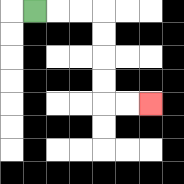{'start': '[1, 0]', 'end': '[6, 4]', 'path_directions': 'R,R,R,D,D,D,D,R,R', 'path_coordinates': '[[1, 0], [2, 0], [3, 0], [4, 0], [4, 1], [4, 2], [4, 3], [4, 4], [5, 4], [6, 4]]'}